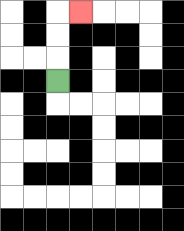{'start': '[2, 3]', 'end': '[3, 0]', 'path_directions': 'U,U,U,R', 'path_coordinates': '[[2, 3], [2, 2], [2, 1], [2, 0], [3, 0]]'}